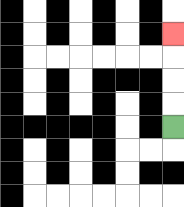{'start': '[7, 5]', 'end': '[7, 1]', 'path_directions': 'U,U,U,U', 'path_coordinates': '[[7, 5], [7, 4], [7, 3], [7, 2], [7, 1]]'}